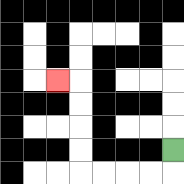{'start': '[7, 6]', 'end': '[2, 3]', 'path_directions': 'D,L,L,L,L,U,U,U,U,L', 'path_coordinates': '[[7, 6], [7, 7], [6, 7], [5, 7], [4, 7], [3, 7], [3, 6], [3, 5], [3, 4], [3, 3], [2, 3]]'}